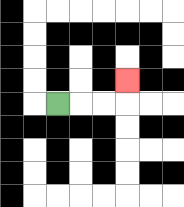{'start': '[2, 4]', 'end': '[5, 3]', 'path_directions': 'R,R,R,U', 'path_coordinates': '[[2, 4], [3, 4], [4, 4], [5, 4], [5, 3]]'}